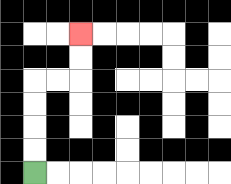{'start': '[1, 7]', 'end': '[3, 1]', 'path_directions': 'U,U,U,U,R,R,U,U', 'path_coordinates': '[[1, 7], [1, 6], [1, 5], [1, 4], [1, 3], [2, 3], [3, 3], [3, 2], [3, 1]]'}